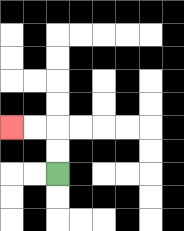{'start': '[2, 7]', 'end': '[0, 5]', 'path_directions': 'U,U,L,L', 'path_coordinates': '[[2, 7], [2, 6], [2, 5], [1, 5], [0, 5]]'}